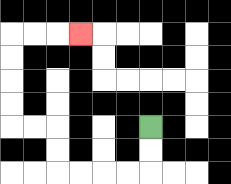{'start': '[6, 5]', 'end': '[3, 1]', 'path_directions': 'D,D,L,L,L,L,U,U,L,L,U,U,U,U,R,R,R', 'path_coordinates': '[[6, 5], [6, 6], [6, 7], [5, 7], [4, 7], [3, 7], [2, 7], [2, 6], [2, 5], [1, 5], [0, 5], [0, 4], [0, 3], [0, 2], [0, 1], [1, 1], [2, 1], [3, 1]]'}